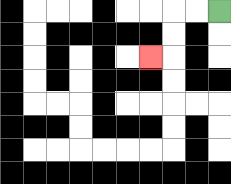{'start': '[9, 0]', 'end': '[6, 2]', 'path_directions': 'L,L,D,D,L', 'path_coordinates': '[[9, 0], [8, 0], [7, 0], [7, 1], [7, 2], [6, 2]]'}